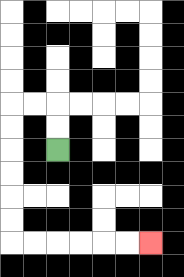{'start': '[2, 6]', 'end': '[6, 10]', 'path_directions': 'U,U,L,L,D,D,D,D,D,D,R,R,R,R,R,R', 'path_coordinates': '[[2, 6], [2, 5], [2, 4], [1, 4], [0, 4], [0, 5], [0, 6], [0, 7], [0, 8], [0, 9], [0, 10], [1, 10], [2, 10], [3, 10], [4, 10], [5, 10], [6, 10]]'}